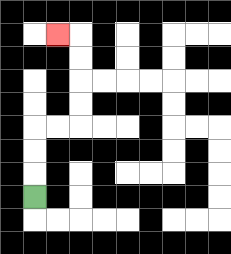{'start': '[1, 8]', 'end': '[2, 1]', 'path_directions': 'U,U,U,R,R,U,U,U,U,L', 'path_coordinates': '[[1, 8], [1, 7], [1, 6], [1, 5], [2, 5], [3, 5], [3, 4], [3, 3], [3, 2], [3, 1], [2, 1]]'}